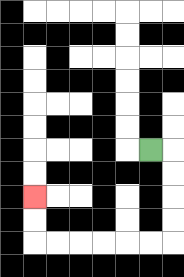{'start': '[6, 6]', 'end': '[1, 8]', 'path_directions': 'R,D,D,D,D,L,L,L,L,L,L,U,U', 'path_coordinates': '[[6, 6], [7, 6], [7, 7], [7, 8], [7, 9], [7, 10], [6, 10], [5, 10], [4, 10], [3, 10], [2, 10], [1, 10], [1, 9], [1, 8]]'}